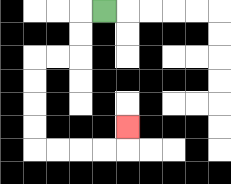{'start': '[4, 0]', 'end': '[5, 5]', 'path_directions': 'L,D,D,L,L,D,D,D,D,R,R,R,R,U', 'path_coordinates': '[[4, 0], [3, 0], [3, 1], [3, 2], [2, 2], [1, 2], [1, 3], [1, 4], [1, 5], [1, 6], [2, 6], [3, 6], [4, 6], [5, 6], [5, 5]]'}